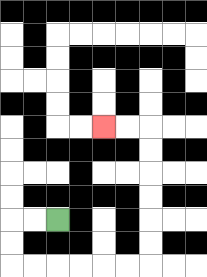{'start': '[2, 9]', 'end': '[4, 5]', 'path_directions': 'L,L,D,D,R,R,R,R,R,R,U,U,U,U,U,U,L,L', 'path_coordinates': '[[2, 9], [1, 9], [0, 9], [0, 10], [0, 11], [1, 11], [2, 11], [3, 11], [4, 11], [5, 11], [6, 11], [6, 10], [6, 9], [6, 8], [6, 7], [6, 6], [6, 5], [5, 5], [4, 5]]'}